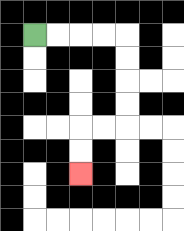{'start': '[1, 1]', 'end': '[3, 7]', 'path_directions': 'R,R,R,R,D,D,D,D,L,L,D,D', 'path_coordinates': '[[1, 1], [2, 1], [3, 1], [4, 1], [5, 1], [5, 2], [5, 3], [5, 4], [5, 5], [4, 5], [3, 5], [3, 6], [3, 7]]'}